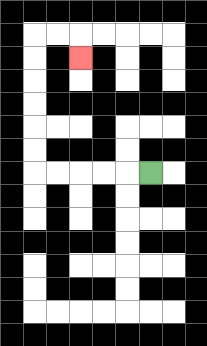{'start': '[6, 7]', 'end': '[3, 2]', 'path_directions': 'L,L,L,L,L,U,U,U,U,U,U,R,R,D', 'path_coordinates': '[[6, 7], [5, 7], [4, 7], [3, 7], [2, 7], [1, 7], [1, 6], [1, 5], [1, 4], [1, 3], [1, 2], [1, 1], [2, 1], [3, 1], [3, 2]]'}